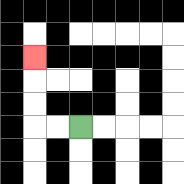{'start': '[3, 5]', 'end': '[1, 2]', 'path_directions': 'L,L,U,U,U', 'path_coordinates': '[[3, 5], [2, 5], [1, 5], [1, 4], [1, 3], [1, 2]]'}